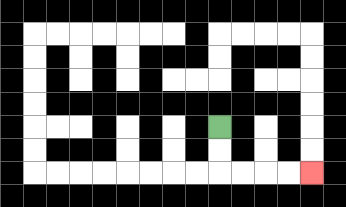{'start': '[9, 5]', 'end': '[13, 7]', 'path_directions': 'D,D,R,R,R,R', 'path_coordinates': '[[9, 5], [9, 6], [9, 7], [10, 7], [11, 7], [12, 7], [13, 7]]'}